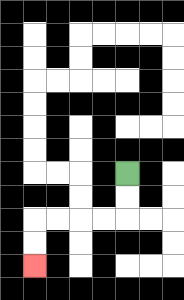{'start': '[5, 7]', 'end': '[1, 11]', 'path_directions': 'D,D,L,L,L,L,D,D', 'path_coordinates': '[[5, 7], [5, 8], [5, 9], [4, 9], [3, 9], [2, 9], [1, 9], [1, 10], [1, 11]]'}